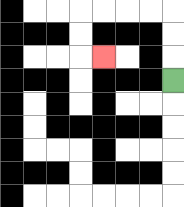{'start': '[7, 3]', 'end': '[4, 2]', 'path_directions': 'U,U,U,L,L,L,L,D,D,R', 'path_coordinates': '[[7, 3], [7, 2], [7, 1], [7, 0], [6, 0], [5, 0], [4, 0], [3, 0], [3, 1], [3, 2], [4, 2]]'}